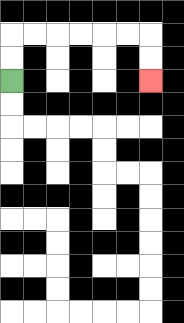{'start': '[0, 3]', 'end': '[6, 3]', 'path_directions': 'U,U,R,R,R,R,R,R,D,D', 'path_coordinates': '[[0, 3], [0, 2], [0, 1], [1, 1], [2, 1], [3, 1], [4, 1], [5, 1], [6, 1], [6, 2], [6, 3]]'}